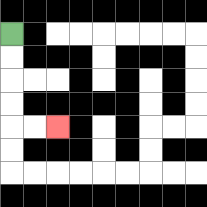{'start': '[0, 1]', 'end': '[2, 5]', 'path_directions': 'D,D,D,D,R,R', 'path_coordinates': '[[0, 1], [0, 2], [0, 3], [0, 4], [0, 5], [1, 5], [2, 5]]'}